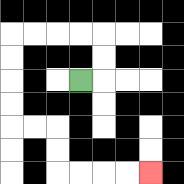{'start': '[3, 3]', 'end': '[6, 7]', 'path_directions': 'R,U,U,L,L,L,L,D,D,D,D,R,R,D,D,R,R,R,R', 'path_coordinates': '[[3, 3], [4, 3], [4, 2], [4, 1], [3, 1], [2, 1], [1, 1], [0, 1], [0, 2], [0, 3], [0, 4], [0, 5], [1, 5], [2, 5], [2, 6], [2, 7], [3, 7], [4, 7], [5, 7], [6, 7]]'}